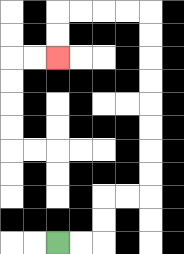{'start': '[2, 10]', 'end': '[2, 2]', 'path_directions': 'R,R,U,U,R,R,U,U,U,U,U,U,U,U,L,L,L,L,D,D', 'path_coordinates': '[[2, 10], [3, 10], [4, 10], [4, 9], [4, 8], [5, 8], [6, 8], [6, 7], [6, 6], [6, 5], [6, 4], [6, 3], [6, 2], [6, 1], [6, 0], [5, 0], [4, 0], [3, 0], [2, 0], [2, 1], [2, 2]]'}